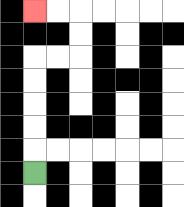{'start': '[1, 7]', 'end': '[1, 0]', 'path_directions': 'U,U,U,U,U,R,R,U,U,L,L', 'path_coordinates': '[[1, 7], [1, 6], [1, 5], [1, 4], [1, 3], [1, 2], [2, 2], [3, 2], [3, 1], [3, 0], [2, 0], [1, 0]]'}